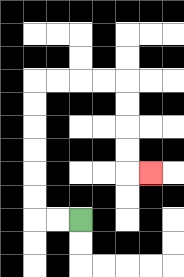{'start': '[3, 9]', 'end': '[6, 7]', 'path_directions': 'L,L,U,U,U,U,U,U,R,R,R,R,D,D,D,D,R', 'path_coordinates': '[[3, 9], [2, 9], [1, 9], [1, 8], [1, 7], [1, 6], [1, 5], [1, 4], [1, 3], [2, 3], [3, 3], [4, 3], [5, 3], [5, 4], [5, 5], [5, 6], [5, 7], [6, 7]]'}